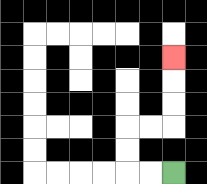{'start': '[7, 7]', 'end': '[7, 2]', 'path_directions': 'L,L,U,U,R,R,U,U,U', 'path_coordinates': '[[7, 7], [6, 7], [5, 7], [5, 6], [5, 5], [6, 5], [7, 5], [7, 4], [7, 3], [7, 2]]'}